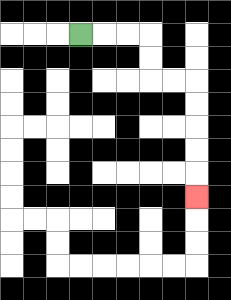{'start': '[3, 1]', 'end': '[8, 8]', 'path_directions': 'R,R,R,D,D,R,R,D,D,D,D,D', 'path_coordinates': '[[3, 1], [4, 1], [5, 1], [6, 1], [6, 2], [6, 3], [7, 3], [8, 3], [8, 4], [8, 5], [8, 6], [8, 7], [8, 8]]'}